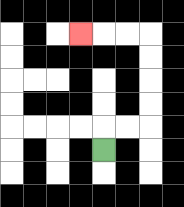{'start': '[4, 6]', 'end': '[3, 1]', 'path_directions': 'U,R,R,U,U,U,U,L,L,L', 'path_coordinates': '[[4, 6], [4, 5], [5, 5], [6, 5], [6, 4], [6, 3], [6, 2], [6, 1], [5, 1], [4, 1], [3, 1]]'}